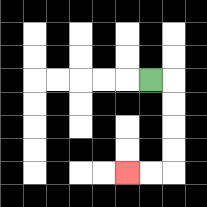{'start': '[6, 3]', 'end': '[5, 7]', 'path_directions': 'R,D,D,D,D,L,L', 'path_coordinates': '[[6, 3], [7, 3], [7, 4], [7, 5], [7, 6], [7, 7], [6, 7], [5, 7]]'}